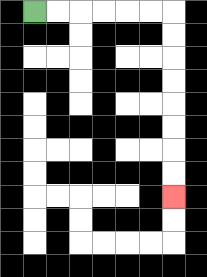{'start': '[1, 0]', 'end': '[7, 8]', 'path_directions': 'R,R,R,R,R,R,D,D,D,D,D,D,D,D', 'path_coordinates': '[[1, 0], [2, 0], [3, 0], [4, 0], [5, 0], [6, 0], [7, 0], [7, 1], [7, 2], [7, 3], [7, 4], [7, 5], [7, 6], [7, 7], [7, 8]]'}